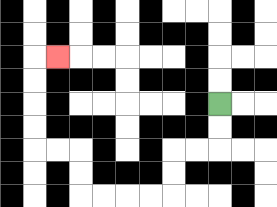{'start': '[9, 4]', 'end': '[2, 2]', 'path_directions': 'D,D,L,L,D,D,L,L,L,L,U,U,L,L,U,U,U,U,R', 'path_coordinates': '[[9, 4], [9, 5], [9, 6], [8, 6], [7, 6], [7, 7], [7, 8], [6, 8], [5, 8], [4, 8], [3, 8], [3, 7], [3, 6], [2, 6], [1, 6], [1, 5], [1, 4], [1, 3], [1, 2], [2, 2]]'}